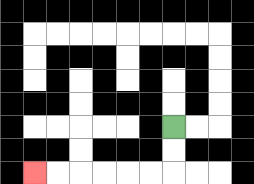{'start': '[7, 5]', 'end': '[1, 7]', 'path_directions': 'D,D,L,L,L,L,L,L', 'path_coordinates': '[[7, 5], [7, 6], [7, 7], [6, 7], [5, 7], [4, 7], [3, 7], [2, 7], [1, 7]]'}